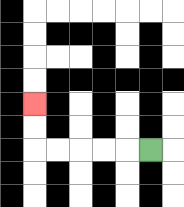{'start': '[6, 6]', 'end': '[1, 4]', 'path_directions': 'L,L,L,L,L,U,U', 'path_coordinates': '[[6, 6], [5, 6], [4, 6], [3, 6], [2, 6], [1, 6], [1, 5], [1, 4]]'}